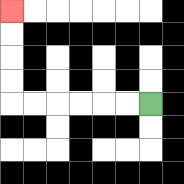{'start': '[6, 4]', 'end': '[0, 0]', 'path_directions': 'L,L,L,L,L,L,U,U,U,U', 'path_coordinates': '[[6, 4], [5, 4], [4, 4], [3, 4], [2, 4], [1, 4], [0, 4], [0, 3], [0, 2], [0, 1], [0, 0]]'}